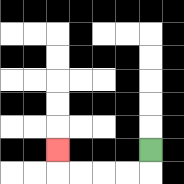{'start': '[6, 6]', 'end': '[2, 6]', 'path_directions': 'D,L,L,L,L,U', 'path_coordinates': '[[6, 6], [6, 7], [5, 7], [4, 7], [3, 7], [2, 7], [2, 6]]'}